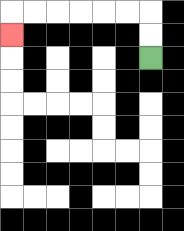{'start': '[6, 2]', 'end': '[0, 1]', 'path_directions': 'U,U,L,L,L,L,L,L,D', 'path_coordinates': '[[6, 2], [6, 1], [6, 0], [5, 0], [4, 0], [3, 0], [2, 0], [1, 0], [0, 0], [0, 1]]'}